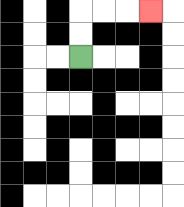{'start': '[3, 2]', 'end': '[6, 0]', 'path_directions': 'U,U,R,R,R', 'path_coordinates': '[[3, 2], [3, 1], [3, 0], [4, 0], [5, 0], [6, 0]]'}